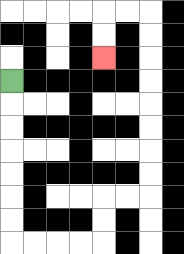{'start': '[0, 3]', 'end': '[4, 2]', 'path_directions': 'D,D,D,D,D,D,D,R,R,R,R,U,U,R,R,U,U,U,U,U,U,U,U,L,L,D,D', 'path_coordinates': '[[0, 3], [0, 4], [0, 5], [0, 6], [0, 7], [0, 8], [0, 9], [0, 10], [1, 10], [2, 10], [3, 10], [4, 10], [4, 9], [4, 8], [5, 8], [6, 8], [6, 7], [6, 6], [6, 5], [6, 4], [6, 3], [6, 2], [6, 1], [6, 0], [5, 0], [4, 0], [4, 1], [4, 2]]'}